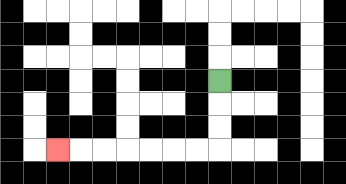{'start': '[9, 3]', 'end': '[2, 6]', 'path_directions': 'D,D,D,L,L,L,L,L,L,L', 'path_coordinates': '[[9, 3], [9, 4], [9, 5], [9, 6], [8, 6], [7, 6], [6, 6], [5, 6], [4, 6], [3, 6], [2, 6]]'}